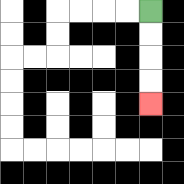{'start': '[6, 0]', 'end': '[6, 4]', 'path_directions': 'D,D,D,D', 'path_coordinates': '[[6, 0], [6, 1], [6, 2], [6, 3], [6, 4]]'}